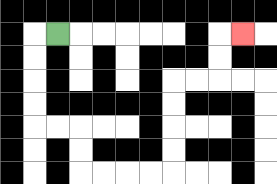{'start': '[2, 1]', 'end': '[10, 1]', 'path_directions': 'L,D,D,D,D,R,R,D,D,R,R,R,R,U,U,U,U,R,R,U,U,R', 'path_coordinates': '[[2, 1], [1, 1], [1, 2], [1, 3], [1, 4], [1, 5], [2, 5], [3, 5], [3, 6], [3, 7], [4, 7], [5, 7], [6, 7], [7, 7], [7, 6], [7, 5], [7, 4], [7, 3], [8, 3], [9, 3], [9, 2], [9, 1], [10, 1]]'}